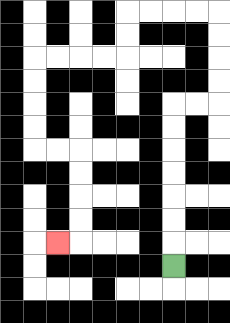{'start': '[7, 11]', 'end': '[2, 10]', 'path_directions': 'U,U,U,U,U,U,U,R,R,U,U,U,U,L,L,L,L,D,D,L,L,L,L,D,D,D,D,R,R,D,D,D,D,L', 'path_coordinates': '[[7, 11], [7, 10], [7, 9], [7, 8], [7, 7], [7, 6], [7, 5], [7, 4], [8, 4], [9, 4], [9, 3], [9, 2], [9, 1], [9, 0], [8, 0], [7, 0], [6, 0], [5, 0], [5, 1], [5, 2], [4, 2], [3, 2], [2, 2], [1, 2], [1, 3], [1, 4], [1, 5], [1, 6], [2, 6], [3, 6], [3, 7], [3, 8], [3, 9], [3, 10], [2, 10]]'}